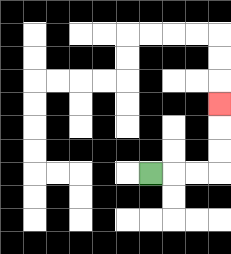{'start': '[6, 7]', 'end': '[9, 4]', 'path_directions': 'R,R,R,U,U,U', 'path_coordinates': '[[6, 7], [7, 7], [8, 7], [9, 7], [9, 6], [9, 5], [9, 4]]'}